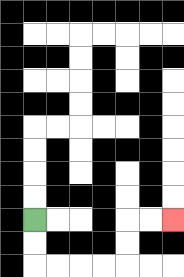{'start': '[1, 9]', 'end': '[7, 9]', 'path_directions': 'D,D,R,R,R,R,U,U,R,R', 'path_coordinates': '[[1, 9], [1, 10], [1, 11], [2, 11], [3, 11], [4, 11], [5, 11], [5, 10], [5, 9], [6, 9], [7, 9]]'}